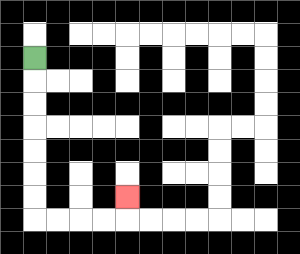{'start': '[1, 2]', 'end': '[5, 8]', 'path_directions': 'D,D,D,D,D,D,D,R,R,R,R,U', 'path_coordinates': '[[1, 2], [1, 3], [1, 4], [1, 5], [1, 6], [1, 7], [1, 8], [1, 9], [2, 9], [3, 9], [4, 9], [5, 9], [5, 8]]'}